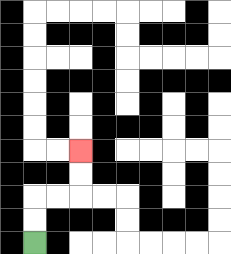{'start': '[1, 10]', 'end': '[3, 6]', 'path_directions': 'U,U,R,R,U,U', 'path_coordinates': '[[1, 10], [1, 9], [1, 8], [2, 8], [3, 8], [3, 7], [3, 6]]'}